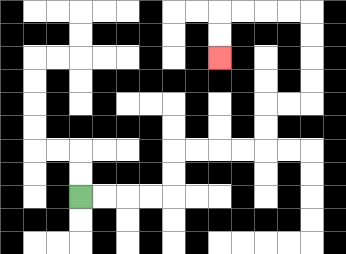{'start': '[3, 8]', 'end': '[9, 2]', 'path_directions': 'R,R,R,R,U,U,R,R,R,R,U,U,R,R,U,U,U,U,L,L,L,L,D,D', 'path_coordinates': '[[3, 8], [4, 8], [5, 8], [6, 8], [7, 8], [7, 7], [7, 6], [8, 6], [9, 6], [10, 6], [11, 6], [11, 5], [11, 4], [12, 4], [13, 4], [13, 3], [13, 2], [13, 1], [13, 0], [12, 0], [11, 0], [10, 0], [9, 0], [9, 1], [9, 2]]'}